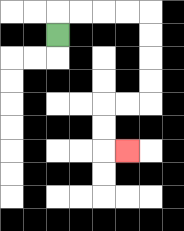{'start': '[2, 1]', 'end': '[5, 6]', 'path_directions': 'U,R,R,R,R,D,D,D,D,L,L,D,D,R', 'path_coordinates': '[[2, 1], [2, 0], [3, 0], [4, 0], [5, 0], [6, 0], [6, 1], [6, 2], [6, 3], [6, 4], [5, 4], [4, 4], [4, 5], [4, 6], [5, 6]]'}